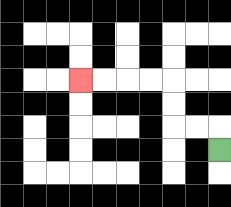{'start': '[9, 6]', 'end': '[3, 3]', 'path_directions': 'U,L,L,U,U,L,L,L,L', 'path_coordinates': '[[9, 6], [9, 5], [8, 5], [7, 5], [7, 4], [7, 3], [6, 3], [5, 3], [4, 3], [3, 3]]'}